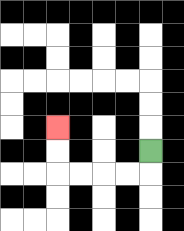{'start': '[6, 6]', 'end': '[2, 5]', 'path_directions': 'D,L,L,L,L,U,U', 'path_coordinates': '[[6, 6], [6, 7], [5, 7], [4, 7], [3, 7], [2, 7], [2, 6], [2, 5]]'}